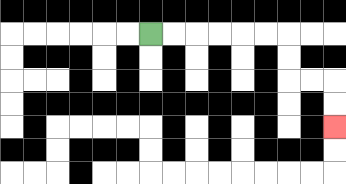{'start': '[6, 1]', 'end': '[14, 5]', 'path_directions': 'R,R,R,R,R,R,D,D,R,R,D,D', 'path_coordinates': '[[6, 1], [7, 1], [8, 1], [9, 1], [10, 1], [11, 1], [12, 1], [12, 2], [12, 3], [13, 3], [14, 3], [14, 4], [14, 5]]'}